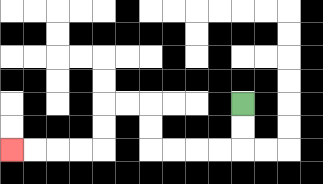{'start': '[10, 4]', 'end': '[0, 6]', 'path_directions': 'D,D,L,L,L,L,U,U,L,L,D,D,L,L,L,L', 'path_coordinates': '[[10, 4], [10, 5], [10, 6], [9, 6], [8, 6], [7, 6], [6, 6], [6, 5], [6, 4], [5, 4], [4, 4], [4, 5], [4, 6], [3, 6], [2, 6], [1, 6], [0, 6]]'}